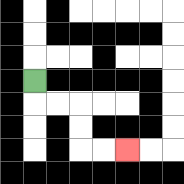{'start': '[1, 3]', 'end': '[5, 6]', 'path_directions': 'D,R,R,D,D,R,R', 'path_coordinates': '[[1, 3], [1, 4], [2, 4], [3, 4], [3, 5], [3, 6], [4, 6], [5, 6]]'}